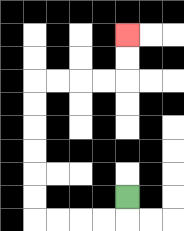{'start': '[5, 8]', 'end': '[5, 1]', 'path_directions': 'D,L,L,L,L,U,U,U,U,U,U,R,R,R,R,U,U', 'path_coordinates': '[[5, 8], [5, 9], [4, 9], [3, 9], [2, 9], [1, 9], [1, 8], [1, 7], [1, 6], [1, 5], [1, 4], [1, 3], [2, 3], [3, 3], [4, 3], [5, 3], [5, 2], [5, 1]]'}